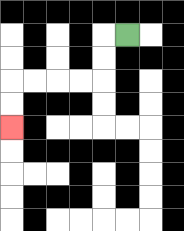{'start': '[5, 1]', 'end': '[0, 5]', 'path_directions': 'L,D,D,L,L,L,L,D,D', 'path_coordinates': '[[5, 1], [4, 1], [4, 2], [4, 3], [3, 3], [2, 3], [1, 3], [0, 3], [0, 4], [0, 5]]'}